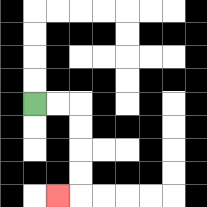{'start': '[1, 4]', 'end': '[2, 8]', 'path_directions': 'R,R,D,D,D,D,L', 'path_coordinates': '[[1, 4], [2, 4], [3, 4], [3, 5], [3, 6], [3, 7], [3, 8], [2, 8]]'}